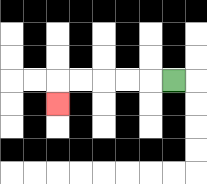{'start': '[7, 3]', 'end': '[2, 4]', 'path_directions': 'L,L,L,L,L,D', 'path_coordinates': '[[7, 3], [6, 3], [5, 3], [4, 3], [3, 3], [2, 3], [2, 4]]'}